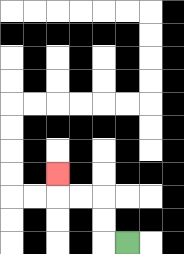{'start': '[5, 10]', 'end': '[2, 7]', 'path_directions': 'L,U,U,L,L,U', 'path_coordinates': '[[5, 10], [4, 10], [4, 9], [4, 8], [3, 8], [2, 8], [2, 7]]'}